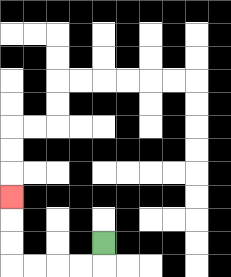{'start': '[4, 10]', 'end': '[0, 8]', 'path_directions': 'D,L,L,L,L,U,U,U', 'path_coordinates': '[[4, 10], [4, 11], [3, 11], [2, 11], [1, 11], [0, 11], [0, 10], [0, 9], [0, 8]]'}